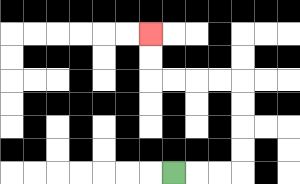{'start': '[7, 7]', 'end': '[6, 1]', 'path_directions': 'R,R,R,U,U,U,U,L,L,L,L,U,U', 'path_coordinates': '[[7, 7], [8, 7], [9, 7], [10, 7], [10, 6], [10, 5], [10, 4], [10, 3], [9, 3], [8, 3], [7, 3], [6, 3], [6, 2], [6, 1]]'}